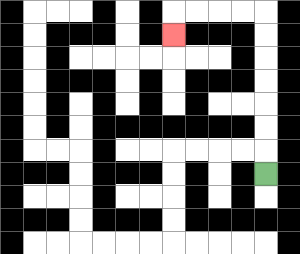{'start': '[11, 7]', 'end': '[7, 1]', 'path_directions': 'U,U,U,U,U,U,U,L,L,L,L,D', 'path_coordinates': '[[11, 7], [11, 6], [11, 5], [11, 4], [11, 3], [11, 2], [11, 1], [11, 0], [10, 0], [9, 0], [8, 0], [7, 0], [7, 1]]'}